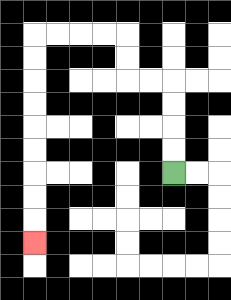{'start': '[7, 7]', 'end': '[1, 10]', 'path_directions': 'U,U,U,U,L,L,U,U,L,L,L,L,D,D,D,D,D,D,D,D,D', 'path_coordinates': '[[7, 7], [7, 6], [7, 5], [7, 4], [7, 3], [6, 3], [5, 3], [5, 2], [5, 1], [4, 1], [3, 1], [2, 1], [1, 1], [1, 2], [1, 3], [1, 4], [1, 5], [1, 6], [1, 7], [1, 8], [1, 9], [1, 10]]'}